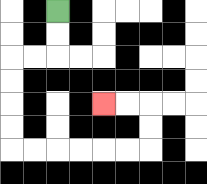{'start': '[2, 0]', 'end': '[4, 4]', 'path_directions': 'D,D,L,L,D,D,D,D,R,R,R,R,R,R,U,U,L,L', 'path_coordinates': '[[2, 0], [2, 1], [2, 2], [1, 2], [0, 2], [0, 3], [0, 4], [0, 5], [0, 6], [1, 6], [2, 6], [3, 6], [4, 6], [5, 6], [6, 6], [6, 5], [6, 4], [5, 4], [4, 4]]'}